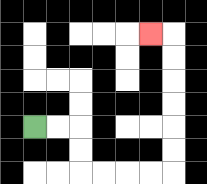{'start': '[1, 5]', 'end': '[6, 1]', 'path_directions': 'R,R,D,D,R,R,R,R,U,U,U,U,U,U,L', 'path_coordinates': '[[1, 5], [2, 5], [3, 5], [3, 6], [3, 7], [4, 7], [5, 7], [6, 7], [7, 7], [7, 6], [7, 5], [7, 4], [7, 3], [7, 2], [7, 1], [6, 1]]'}